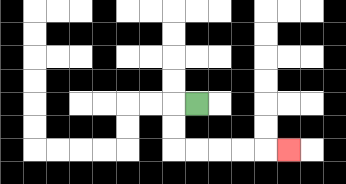{'start': '[8, 4]', 'end': '[12, 6]', 'path_directions': 'L,D,D,R,R,R,R,R', 'path_coordinates': '[[8, 4], [7, 4], [7, 5], [7, 6], [8, 6], [9, 6], [10, 6], [11, 6], [12, 6]]'}